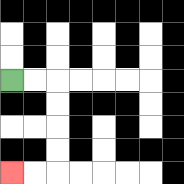{'start': '[0, 3]', 'end': '[0, 7]', 'path_directions': 'R,R,D,D,D,D,L,L', 'path_coordinates': '[[0, 3], [1, 3], [2, 3], [2, 4], [2, 5], [2, 6], [2, 7], [1, 7], [0, 7]]'}